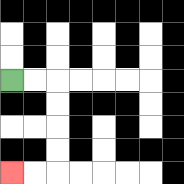{'start': '[0, 3]', 'end': '[0, 7]', 'path_directions': 'R,R,D,D,D,D,L,L', 'path_coordinates': '[[0, 3], [1, 3], [2, 3], [2, 4], [2, 5], [2, 6], [2, 7], [1, 7], [0, 7]]'}